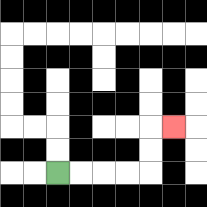{'start': '[2, 7]', 'end': '[7, 5]', 'path_directions': 'R,R,R,R,U,U,R', 'path_coordinates': '[[2, 7], [3, 7], [4, 7], [5, 7], [6, 7], [6, 6], [6, 5], [7, 5]]'}